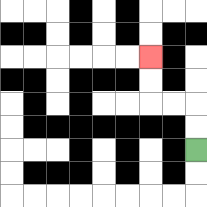{'start': '[8, 6]', 'end': '[6, 2]', 'path_directions': 'U,U,L,L,U,U', 'path_coordinates': '[[8, 6], [8, 5], [8, 4], [7, 4], [6, 4], [6, 3], [6, 2]]'}